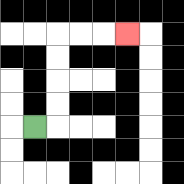{'start': '[1, 5]', 'end': '[5, 1]', 'path_directions': 'R,U,U,U,U,R,R,R', 'path_coordinates': '[[1, 5], [2, 5], [2, 4], [2, 3], [2, 2], [2, 1], [3, 1], [4, 1], [5, 1]]'}